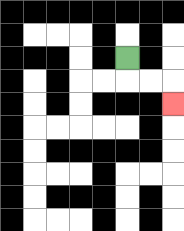{'start': '[5, 2]', 'end': '[7, 4]', 'path_directions': 'D,R,R,D', 'path_coordinates': '[[5, 2], [5, 3], [6, 3], [7, 3], [7, 4]]'}